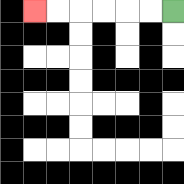{'start': '[7, 0]', 'end': '[1, 0]', 'path_directions': 'L,L,L,L,L,L', 'path_coordinates': '[[7, 0], [6, 0], [5, 0], [4, 0], [3, 0], [2, 0], [1, 0]]'}